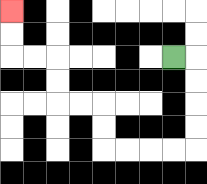{'start': '[7, 2]', 'end': '[0, 0]', 'path_directions': 'R,D,D,D,D,L,L,L,L,U,U,L,L,U,U,L,L,U,U', 'path_coordinates': '[[7, 2], [8, 2], [8, 3], [8, 4], [8, 5], [8, 6], [7, 6], [6, 6], [5, 6], [4, 6], [4, 5], [4, 4], [3, 4], [2, 4], [2, 3], [2, 2], [1, 2], [0, 2], [0, 1], [0, 0]]'}